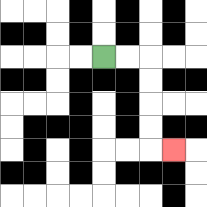{'start': '[4, 2]', 'end': '[7, 6]', 'path_directions': 'R,R,D,D,D,D,R', 'path_coordinates': '[[4, 2], [5, 2], [6, 2], [6, 3], [6, 4], [6, 5], [6, 6], [7, 6]]'}